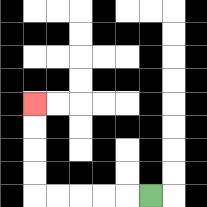{'start': '[6, 8]', 'end': '[1, 4]', 'path_directions': 'L,L,L,L,L,U,U,U,U', 'path_coordinates': '[[6, 8], [5, 8], [4, 8], [3, 8], [2, 8], [1, 8], [1, 7], [1, 6], [1, 5], [1, 4]]'}